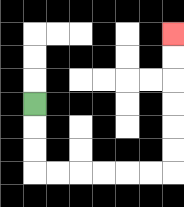{'start': '[1, 4]', 'end': '[7, 1]', 'path_directions': 'D,D,D,R,R,R,R,R,R,U,U,U,U,U,U', 'path_coordinates': '[[1, 4], [1, 5], [1, 6], [1, 7], [2, 7], [3, 7], [4, 7], [5, 7], [6, 7], [7, 7], [7, 6], [7, 5], [7, 4], [7, 3], [7, 2], [7, 1]]'}